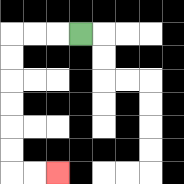{'start': '[3, 1]', 'end': '[2, 7]', 'path_directions': 'L,L,L,D,D,D,D,D,D,R,R', 'path_coordinates': '[[3, 1], [2, 1], [1, 1], [0, 1], [0, 2], [0, 3], [0, 4], [0, 5], [0, 6], [0, 7], [1, 7], [2, 7]]'}